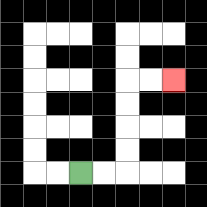{'start': '[3, 7]', 'end': '[7, 3]', 'path_directions': 'R,R,U,U,U,U,R,R', 'path_coordinates': '[[3, 7], [4, 7], [5, 7], [5, 6], [5, 5], [5, 4], [5, 3], [6, 3], [7, 3]]'}